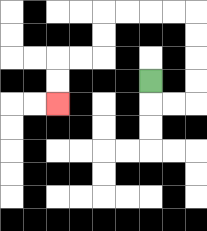{'start': '[6, 3]', 'end': '[2, 4]', 'path_directions': 'D,R,R,U,U,U,U,L,L,L,L,D,D,L,L,D,D', 'path_coordinates': '[[6, 3], [6, 4], [7, 4], [8, 4], [8, 3], [8, 2], [8, 1], [8, 0], [7, 0], [6, 0], [5, 0], [4, 0], [4, 1], [4, 2], [3, 2], [2, 2], [2, 3], [2, 4]]'}